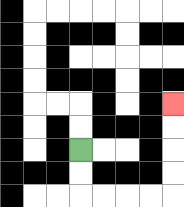{'start': '[3, 6]', 'end': '[7, 4]', 'path_directions': 'D,D,R,R,R,R,U,U,U,U', 'path_coordinates': '[[3, 6], [3, 7], [3, 8], [4, 8], [5, 8], [6, 8], [7, 8], [7, 7], [7, 6], [7, 5], [7, 4]]'}